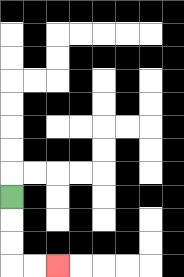{'start': '[0, 8]', 'end': '[2, 11]', 'path_directions': 'D,D,D,R,R', 'path_coordinates': '[[0, 8], [0, 9], [0, 10], [0, 11], [1, 11], [2, 11]]'}